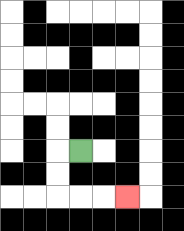{'start': '[3, 6]', 'end': '[5, 8]', 'path_directions': 'L,D,D,R,R,R', 'path_coordinates': '[[3, 6], [2, 6], [2, 7], [2, 8], [3, 8], [4, 8], [5, 8]]'}